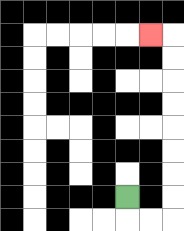{'start': '[5, 8]', 'end': '[6, 1]', 'path_directions': 'D,R,R,U,U,U,U,U,U,U,U,L', 'path_coordinates': '[[5, 8], [5, 9], [6, 9], [7, 9], [7, 8], [7, 7], [7, 6], [7, 5], [7, 4], [7, 3], [7, 2], [7, 1], [6, 1]]'}